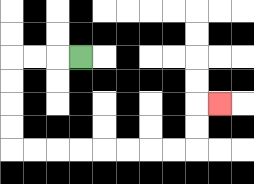{'start': '[3, 2]', 'end': '[9, 4]', 'path_directions': 'L,L,L,D,D,D,D,R,R,R,R,R,R,R,R,U,U,R', 'path_coordinates': '[[3, 2], [2, 2], [1, 2], [0, 2], [0, 3], [0, 4], [0, 5], [0, 6], [1, 6], [2, 6], [3, 6], [4, 6], [5, 6], [6, 6], [7, 6], [8, 6], [8, 5], [8, 4], [9, 4]]'}